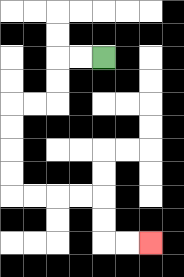{'start': '[4, 2]', 'end': '[6, 10]', 'path_directions': 'L,L,D,D,L,L,D,D,D,D,R,R,R,R,D,D,R,R', 'path_coordinates': '[[4, 2], [3, 2], [2, 2], [2, 3], [2, 4], [1, 4], [0, 4], [0, 5], [0, 6], [0, 7], [0, 8], [1, 8], [2, 8], [3, 8], [4, 8], [4, 9], [4, 10], [5, 10], [6, 10]]'}